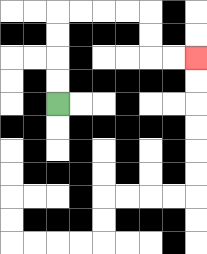{'start': '[2, 4]', 'end': '[8, 2]', 'path_directions': 'U,U,U,U,R,R,R,R,D,D,R,R', 'path_coordinates': '[[2, 4], [2, 3], [2, 2], [2, 1], [2, 0], [3, 0], [4, 0], [5, 0], [6, 0], [6, 1], [6, 2], [7, 2], [8, 2]]'}